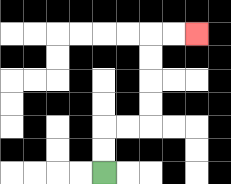{'start': '[4, 7]', 'end': '[8, 1]', 'path_directions': 'U,U,R,R,U,U,U,U,R,R', 'path_coordinates': '[[4, 7], [4, 6], [4, 5], [5, 5], [6, 5], [6, 4], [6, 3], [6, 2], [6, 1], [7, 1], [8, 1]]'}